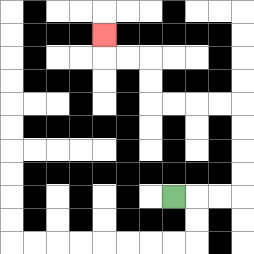{'start': '[7, 8]', 'end': '[4, 1]', 'path_directions': 'R,R,R,U,U,U,U,L,L,L,L,U,U,L,L,U', 'path_coordinates': '[[7, 8], [8, 8], [9, 8], [10, 8], [10, 7], [10, 6], [10, 5], [10, 4], [9, 4], [8, 4], [7, 4], [6, 4], [6, 3], [6, 2], [5, 2], [4, 2], [4, 1]]'}